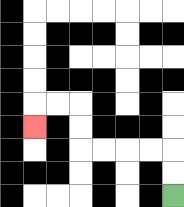{'start': '[7, 8]', 'end': '[1, 5]', 'path_directions': 'U,U,L,L,L,L,U,U,L,L,D', 'path_coordinates': '[[7, 8], [7, 7], [7, 6], [6, 6], [5, 6], [4, 6], [3, 6], [3, 5], [3, 4], [2, 4], [1, 4], [1, 5]]'}